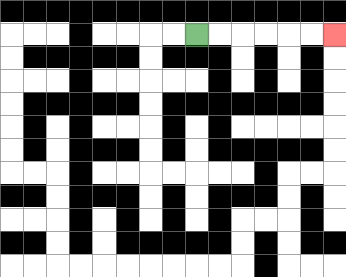{'start': '[8, 1]', 'end': '[14, 1]', 'path_directions': 'R,R,R,R,R,R', 'path_coordinates': '[[8, 1], [9, 1], [10, 1], [11, 1], [12, 1], [13, 1], [14, 1]]'}